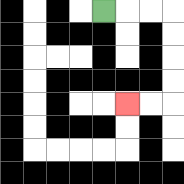{'start': '[4, 0]', 'end': '[5, 4]', 'path_directions': 'R,R,R,D,D,D,D,L,L', 'path_coordinates': '[[4, 0], [5, 0], [6, 0], [7, 0], [7, 1], [7, 2], [7, 3], [7, 4], [6, 4], [5, 4]]'}